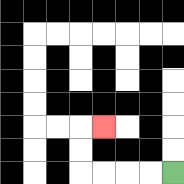{'start': '[7, 7]', 'end': '[4, 5]', 'path_directions': 'L,L,L,L,U,U,R', 'path_coordinates': '[[7, 7], [6, 7], [5, 7], [4, 7], [3, 7], [3, 6], [3, 5], [4, 5]]'}